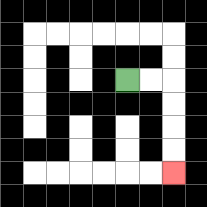{'start': '[5, 3]', 'end': '[7, 7]', 'path_directions': 'R,R,D,D,D,D', 'path_coordinates': '[[5, 3], [6, 3], [7, 3], [7, 4], [7, 5], [7, 6], [7, 7]]'}